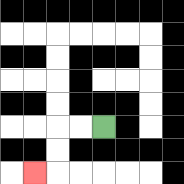{'start': '[4, 5]', 'end': '[1, 7]', 'path_directions': 'L,L,D,D,L', 'path_coordinates': '[[4, 5], [3, 5], [2, 5], [2, 6], [2, 7], [1, 7]]'}